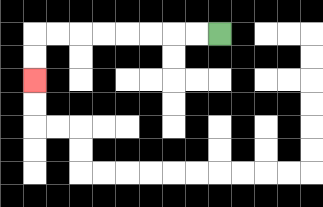{'start': '[9, 1]', 'end': '[1, 3]', 'path_directions': 'L,L,L,L,L,L,L,L,D,D', 'path_coordinates': '[[9, 1], [8, 1], [7, 1], [6, 1], [5, 1], [4, 1], [3, 1], [2, 1], [1, 1], [1, 2], [1, 3]]'}